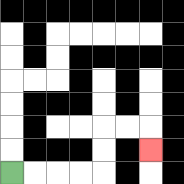{'start': '[0, 7]', 'end': '[6, 6]', 'path_directions': 'R,R,R,R,U,U,R,R,D', 'path_coordinates': '[[0, 7], [1, 7], [2, 7], [3, 7], [4, 7], [4, 6], [4, 5], [5, 5], [6, 5], [6, 6]]'}